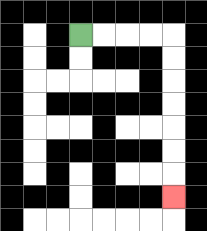{'start': '[3, 1]', 'end': '[7, 8]', 'path_directions': 'R,R,R,R,D,D,D,D,D,D,D', 'path_coordinates': '[[3, 1], [4, 1], [5, 1], [6, 1], [7, 1], [7, 2], [7, 3], [7, 4], [7, 5], [7, 6], [7, 7], [7, 8]]'}